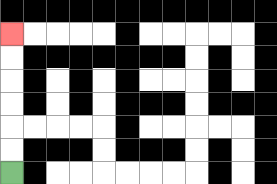{'start': '[0, 7]', 'end': '[0, 1]', 'path_directions': 'U,U,U,U,U,U', 'path_coordinates': '[[0, 7], [0, 6], [0, 5], [0, 4], [0, 3], [0, 2], [0, 1]]'}